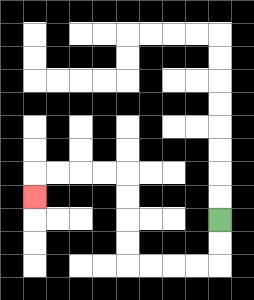{'start': '[9, 9]', 'end': '[1, 8]', 'path_directions': 'D,D,L,L,L,L,U,U,U,U,L,L,L,L,D', 'path_coordinates': '[[9, 9], [9, 10], [9, 11], [8, 11], [7, 11], [6, 11], [5, 11], [5, 10], [5, 9], [5, 8], [5, 7], [4, 7], [3, 7], [2, 7], [1, 7], [1, 8]]'}